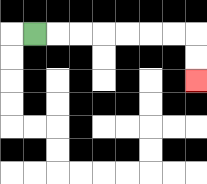{'start': '[1, 1]', 'end': '[8, 3]', 'path_directions': 'R,R,R,R,R,R,R,D,D', 'path_coordinates': '[[1, 1], [2, 1], [3, 1], [4, 1], [5, 1], [6, 1], [7, 1], [8, 1], [8, 2], [8, 3]]'}